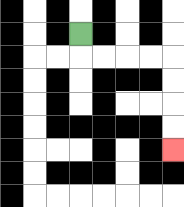{'start': '[3, 1]', 'end': '[7, 6]', 'path_directions': 'D,R,R,R,R,D,D,D,D', 'path_coordinates': '[[3, 1], [3, 2], [4, 2], [5, 2], [6, 2], [7, 2], [7, 3], [7, 4], [7, 5], [7, 6]]'}